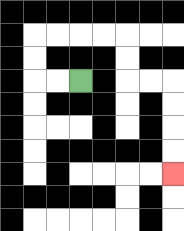{'start': '[3, 3]', 'end': '[7, 7]', 'path_directions': 'L,L,U,U,R,R,R,R,D,D,R,R,D,D,D,D', 'path_coordinates': '[[3, 3], [2, 3], [1, 3], [1, 2], [1, 1], [2, 1], [3, 1], [4, 1], [5, 1], [5, 2], [5, 3], [6, 3], [7, 3], [7, 4], [7, 5], [7, 6], [7, 7]]'}